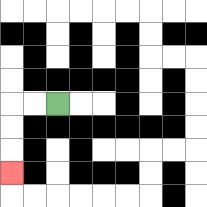{'start': '[2, 4]', 'end': '[0, 7]', 'path_directions': 'L,L,D,D,D', 'path_coordinates': '[[2, 4], [1, 4], [0, 4], [0, 5], [0, 6], [0, 7]]'}